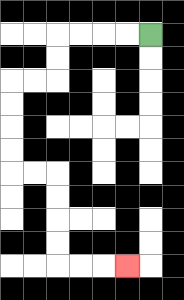{'start': '[6, 1]', 'end': '[5, 11]', 'path_directions': 'L,L,L,L,D,D,L,L,D,D,D,D,R,R,D,D,D,D,R,R,R', 'path_coordinates': '[[6, 1], [5, 1], [4, 1], [3, 1], [2, 1], [2, 2], [2, 3], [1, 3], [0, 3], [0, 4], [0, 5], [0, 6], [0, 7], [1, 7], [2, 7], [2, 8], [2, 9], [2, 10], [2, 11], [3, 11], [4, 11], [5, 11]]'}